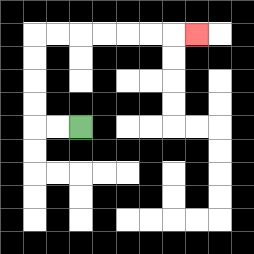{'start': '[3, 5]', 'end': '[8, 1]', 'path_directions': 'L,L,U,U,U,U,R,R,R,R,R,R,R', 'path_coordinates': '[[3, 5], [2, 5], [1, 5], [1, 4], [1, 3], [1, 2], [1, 1], [2, 1], [3, 1], [4, 1], [5, 1], [6, 1], [7, 1], [8, 1]]'}